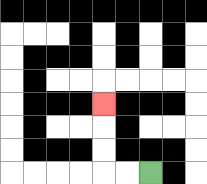{'start': '[6, 7]', 'end': '[4, 4]', 'path_directions': 'L,L,U,U,U', 'path_coordinates': '[[6, 7], [5, 7], [4, 7], [4, 6], [4, 5], [4, 4]]'}